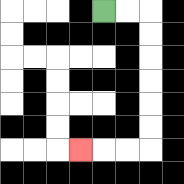{'start': '[4, 0]', 'end': '[3, 6]', 'path_directions': 'R,R,D,D,D,D,D,D,L,L,L', 'path_coordinates': '[[4, 0], [5, 0], [6, 0], [6, 1], [6, 2], [6, 3], [6, 4], [6, 5], [6, 6], [5, 6], [4, 6], [3, 6]]'}